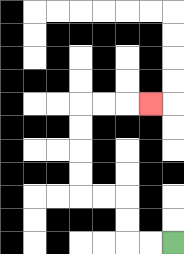{'start': '[7, 10]', 'end': '[6, 4]', 'path_directions': 'L,L,U,U,L,L,U,U,U,U,R,R,R', 'path_coordinates': '[[7, 10], [6, 10], [5, 10], [5, 9], [5, 8], [4, 8], [3, 8], [3, 7], [3, 6], [3, 5], [3, 4], [4, 4], [5, 4], [6, 4]]'}